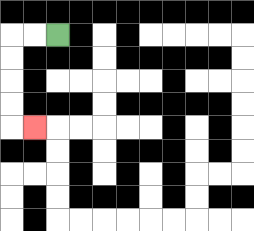{'start': '[2, 1]', 'end': '[1, 5]', 'path_directions': 'L,L,D,D,D,D,R', 'path_coordinates': '[[2, 1], [1, 1], [0, 1], [0, 2], [0, 3], [0, 4], [0, 5], [1, 5]]'}